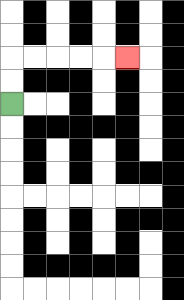{'start': '[0, 4]', 'end': '[5, 2]', 'path_directions': 'U,U,R,R,R,R,R', 'path_coordinates': '[[0, 4], [0, 3], [0, 2], [1, 2], [2, 2], [3, 2], [4, 2], [5, 2]]'}